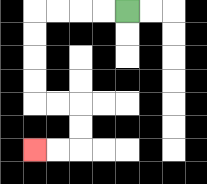{'start': '[5, 0]', 'end': '[1, 6]', 'path_directions': 'L,L,L,L,D,D,D,D,R,R,D,D,L,L', 'path_coordinates': '[[5, 0], [4, 0], [3, 0], [2, 0], [1, 0], [1, 1], [1, 2], [1, 3], [1, 4], [2, 4], [3, 4], [3, 5], [3, 6], [2, 6], [1, 6]]'}